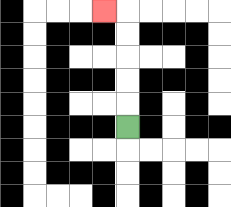{'start': '[5, 5]', 'end': '[4, 0]', 'path_directions': 'U,U,U,U,U,L', 'path_coordinates': '[[5, 5], [5, 4], [5, 3], [5, 2], [5, 1], [5, 0], [4, 0]]'}